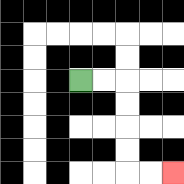{'start': '[3, 3]', 'end': '[7, 7]', 'path_directions': 'R,R,D,D,D,D,R,R', 'path_coordinates': '[[3, 3], [4, 3], [5, 3], [5, 4], [5, 5], [5, 6], [5, 7], [6, 7], [7, 7]]'}